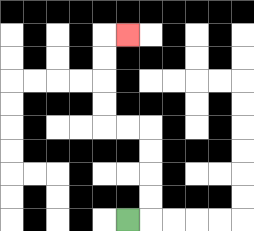{'start': '[5, 9]', 'end': '[5, 1]', 'path_directions': 'R,U,U,U,U,L,L,U,U,U,U,R', 'path_coordinates': '[[5, 9], [6, 9], [6, 8], [6, 7], [6, 6], [6, 5], [5, 5], [4, 5], [4, 4], [4, 3], [4, 2], [4, 1], [5, 1]]'}